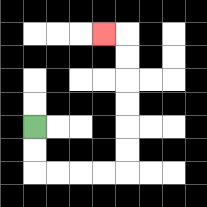{'start': '[1, 5]', 'end': '[4, 1]', 'path_directions': 'D,D,R,R,R,R,U,U,U,U,U,U,L', 'path_coordinates': '[[1, 5], [1, 6], [1, 7], [2, 7], [3, 7], [4, 7], [5, 7], [5, 6], [5, 5], [5, 4], [5, 3], [5, 2], [5, 1], [4, 1]]'}